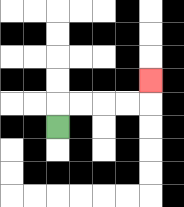{'start': '[2, 5]', 'end': '[6, 3]', 'path_directions': 'U,R,R,R,R,U', 'path_coordinates': '[[2, 5], [2, 4], [3, 4], [4, 4], [5, 4], [6, 4], [6, 3]]'}